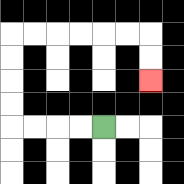{'start': '[4, 5]', 'end': '[6, 3]', 'path_directions': 'L,L,L,L,U,U,U,U,R,R,R,R,R,R,D,D', 'path_coordinates': '[[4, 5], [3, 5], [2, 5], [1, 5], [0, 5], [0, 4], [0, 3], [0, 2], [0, 1], [1, 1], [2, 1], [3, 1], [4, 1], [5, 1], [6, 1], [6, 2], [6, 3]]'}